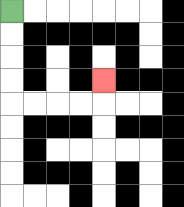{'start': '[0, 0]', 'end': '[4, 3]', 'path_directions': 'D,D,D,D,R,R,R,R,U', 'path_coordinates': '[[0, 0], [0, 1], [0, 2], [0, 3], [0, 4], [1, 4], [2, 4], [3, 4], [4, 4], [4, 3]]'}